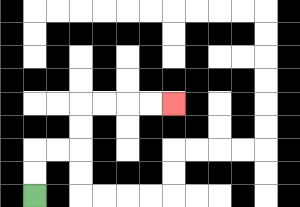{'start': '[1, 8]', 'end': '[7, 4]', 'path_directions': 'U,U,R,R,U,U,R,R,R,R', 'path_coordinates': '[[1, 8], [1, 7], [1, 6], [2, 6], [3, 6], [3, 5], [3, 4], [4, 4], [5, 4], [6, 4], [7, 4]]'}